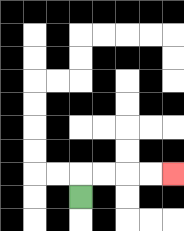{'start': '[3, 8]', 'end': '[7, 7]', 'path_directions': 'U,R,R,R,R', 'path_coordinates': '[[3, 8], [3, 7], [4, 7], [5, 7], [6, 7], [7, 7]]'}